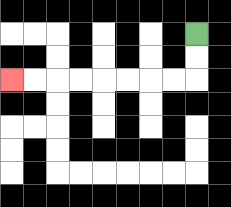{'start': '[8, 1]', 'end': '[0, 3]', 'path_directions': 'D,D,L,L,L,L,L,L,L,L', 'path_coordinates': '[[8, 1], [8, 2], [8, 3], [7, 3], [6, 3], [5, 3], [4, 3], [3, 3], [2, 3], [1, 3], [0, 3]]'}